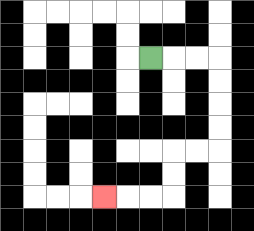{'start': '[6, 2]', 'end': '[4, 8]', 'path_directions': 'R,R,R,D,D,D,D,L,L,D,D,L,L,L', 'path_coordinates': '[[6, 2], [7, 2], [8, 2], [9, 2], [9, 3], [9, 4], [9, 5], [9, 6], [8, 6], [7, 6], [7, 7], [7, 8], [6, 8], [5, 8], [4, 8]]'}